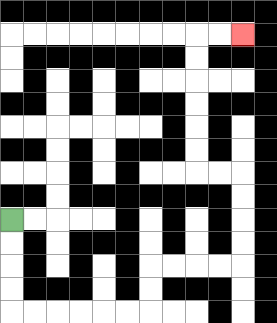{'start': '[0, 9]', 'end': '[10, 1]', 'path_directions': 'D,D,D,D,R,R,R,R,R,R,U,U,R,R,R,R,U,U,U,U,L,L,U,U,U,U,U,U,R,R', 'path_coordinates': '[[0, 9], [0, 10], [0, 11], [0, 12], [0, 13], [1, 13], [2, 13], [3, 13], [4, 13], [5, 13], [6, 13], [6, 12], [6, 11], [7, 11], [8, 11], [9, 11], [10, 11], [10, 10], [10, 9], [10, 8], [10, 7], [9, 7], [8, 7], [8, 6], [8, 5], [8, 4], [8, 3], [8, 2], [8, 1], [9, 1], [10, 1]]'}